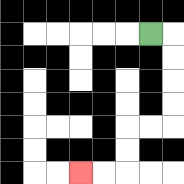{'start': '[6, 1]', 'end': '[3, 7]', 'path_directions': 'R,D,D,D,D,L,L,D,D,L,L', 'path_coordinates': '[[6, 1], [7, 1], [7, 2], [7, 3], [7, 4], [7, 5], [6, 5], [5, 5], [5, 6], [5, 7], [4, 7], [3, 7]]'}